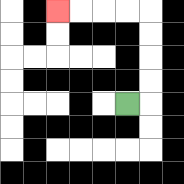{'start': '[5, 4]', 'end': '[2, 0]', 'path_directions': 'R,U,U,U,U,L,L,L,L', 'path_coordinates': '[[5, 4], [6, 4], [6, 3], [6, 2], [6, 1], [6, 0], [5, 0], [4, 0], [3, 0], [2, 0]]'}